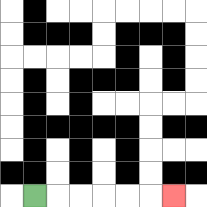{'start': '[1, 8]', 'end': '[7, 8]', 'path_directions': 'R,R,R,R,R,R', 'path_coordinates': '[[1, 8], [2, 8], [3, 8], [4, 8], [5, 8], [6, 8], [7, 8]]'}